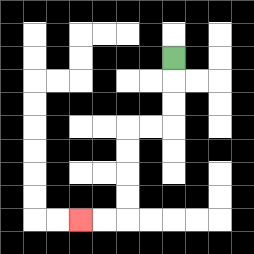{'start': '[7, 2]', 'end': '[3, 9]', 'path_directions': 'D,D,D,L,L,D,D,D,D,L,L', 'path_coordinates': '[[7, 2], [7, 3], [7, 4], [7, 5], [6, 5], [5, 5], [5, 6], [5, 7], [5, 8], [5, 9], [4, 9], [3, 9]]'}